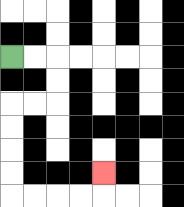{'start': '[0, 2]', 'end': '[4, 7]', 'path_directions': 'R,R,D,D,L,L,D,D,D,D,R,R,R,R,U', 'path_coordinates': '[[0, 2], [1, 2], [2, 2], [2, 3], [2, 4], [1, 4], [0, 4], [0, 5], [0, 6], [0, 7], [0, 8], [1, 8], [2, 8], [3, 8], [4, 8], [4, 7]]'}